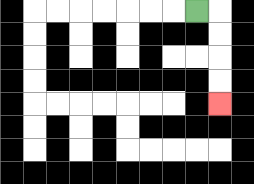{'start': '[8, 0]', 'end': '[9, 4]', 'path_directions': 'R,D,D,D,D', 'path_coordinates': '[[8, 0], [9, 0], [9, 1], [9, 2], [9, 3], [9, 4]]'}